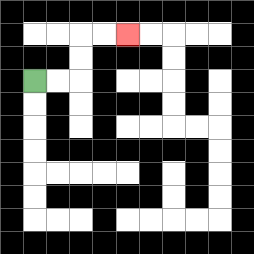{'start': '[1, 3]', 'end': '[5, 1]', 'path_directions': 'R,R,U,U,R,R', 'path_coordinates': '[[1, 3], [2, 3], [3, 3], [3, 2], [3, 1], [4, 1], [5, 1]]'}